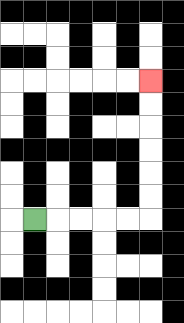{'start': '[1, 9]', 'end': '[6, 3]', 'path_directions': 'R,R,R,R,R,U,U,U,U,U,U', 'path_coordinates': '[[1, 9], [2, 9], [3, 9], [4, 9], [5, 9], [6, 9], [6, 8], [6, 7], [6, 6], [6, 5], [6, 4], [6, 3]]'}